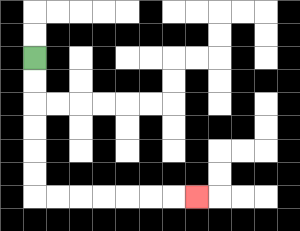{'start': '[1, 2]', 'end': '[8, 8]', 'path_directions': 'D,D,D,D,D,D,R,R,R,R,R,R,R', 'path_coordinates': '[[1, 2], [1, 3], [1, 4], [1, 5], [1, 6], [1, 7], [1, 8], [2, 8], [3, 8], [4, 8], [5, 8], [6, 8], [7, 8], [8, 8]]'}